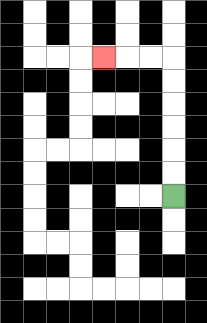{'start': '[7, 8]', 'end': '[4, 2]', 'path_directions': 'U,U,U,U,U,U,L,L,L', 'path_coordinates': '[[7, 8], [7, 7], [7, 6], [7, 5], [7, 4], [7, 3], [7, 2], [6, 2], [5, 2], [4, 2]]'}